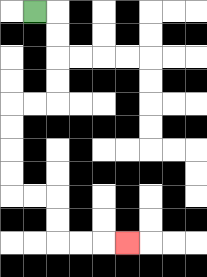{'start': '[1, 0]', 'end': '[5, 10]', 'path_directions': 'R,D,D,D,D,L,L,D,D,D,D,R,R,D,D,R,R,R', 'path_coordinates': '[[1, 0], [2, 0], [2, 1], [2, 2], [2, 3], [2, 4], [1, 4], [0, 4], [0, 5], [0, 6], [0, 7], [0, 8], [1, 8], [2, 8], [2, 9], [2, 10], [3, 10], [4, 10], [5, 10]]'}